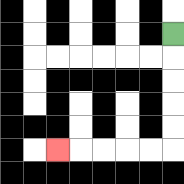{'start': '[7, 1]', 'end': '[2, 6]', 'path_directions': 'D,D,D,D,D,L,L,L,L,L', 'path_coordinates': '[[7, 1], [7, 2], [7, 3], [7, 4], [7, 5], [7, 6], [6, 6], [5, 6], [4, 6], [3, 6], [2, 6]]'}